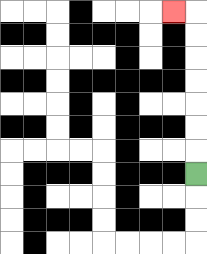{'start': '[8, 7]', 'end': '[7, 0]', 'path_directions': 'U,U,U,U,U,U,U,L', 'path_coordinates': '[[8, 7], [8, 6], [8, 5], [8, 4], [8, 3], [8, 2], [8, 1], [8, 0], [7, 0]]'}